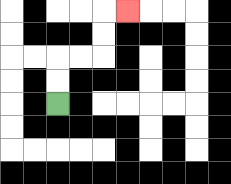{'start': '[2, 4]', 'end': '[5, 0]', 'path_directions': 'U,U,R,R,U,U,R', 'path_coordinates': '[[2, 4], [2, 3], [2, 2], [3, 2], [4, 2], [4, 1], [4, 0], [5, 0]]'}